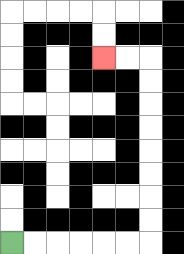{'start': '[0, 10]', 'end': '[4, 2]', 'path_directions': 'R,R,R,R,R,R,U,U,U,U,U,U,U,U,L,L', 'path_coordinates': '[[0, 10], [1, 10], [2, 10], [3, 10], [4, 10], [5, 10], [6, 10], [6, 9], [6, 8], [6, 7], [6, 6], [6, 5], [6, 4], [6, 3], [6, 2], [5, 2], [4, 2]]'}